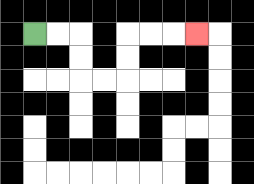{'start': '[1, 1]', 'end': '[8, 1]', 'path_directions': 'R,R,D,D,R,R,U,U,R,R,R', 'path_coordinates': '[[1, 1], [2, 1], [3, 1], [3, 2], [3, 3], [4, 3], [5, 3], [5, 2], [5, 1], [6, 1], [7, 1], [8, 1]]'}